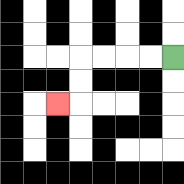{'start': '[7, 2]', 'end': '[2, 4]', 'path_directions': 'L,L,L,L,D,D,L', 'path_coordinates': '[[7, 2], [6, 2], [5, 2], [4, 2], [3, 2], [3, 3], [3, 4], [2, 4]]'}